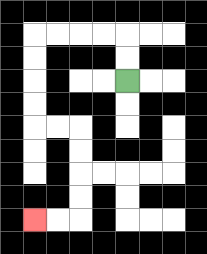{'start': '[5, 3]', 'end': '[1, 9]', 'path_directions': 'U,U,L,L,L,L,D,D,D,D,R,R,D,D,D,D,L,L', 'path_coordinates': '[[5, 3], [5, 2], [5, 1], [4, 1], [3, 1], [2, 1], [1, 1], [1, 2], [1, 3], [1, 4], [1, 5], [2, 5], [3, 5], [3, 6], [3, 7], [3, 8], [3, 9], [2, 9], [1, 9]]'}